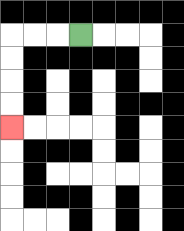{'start': '[3, 1]', 'end': '[0, 5]', 'path_directions': 'L,L,L,D,D,D,D', 'path_coordinates': '[[3, 1], [2, 1], [1, 1], [0, 1], [0, 2], [0, 3], [0, 4], [0, 5]]'}